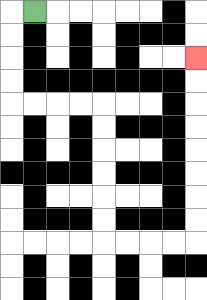{'start': '[1, 0]', 'end': '[8, 2]', 'path_directions': 'L,D,D,D,D,R,R,R,R,D,D,D,D,D,D,R,R,R,R,U,U,U,U,U,U,U,U', 'path_coordinates': '[[1, 0], [0, 0], [0, 1], [0, 2], [0, 3], [0, 4], [1, 4], [2, 4], [3, 4], [4, 4], [4, 5], [4, 6], [4, 7], [4, 8], [4, 9], [4, 10], [5, 10], [6, 10], [7, 10], [8, 10], [8, 9], [8, 8], [8, 7], [8, 6], [8, 5], [8, 4], [8, 3], [8, 2]]'}